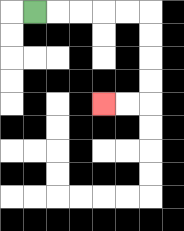{'start': '[1, 0]', 'end': '[4, 4]', 'path_directions': 'R,R,R,R,R,D,D,D,D,L,L', 'path_coordinates': '[[1, 0], [2, 0], [3, 0], [4, 0], [5, 0], [6, 0], [6, 1], [6, 2], [6, 3], [6, 4], [5, 4], [4, 4]]'}